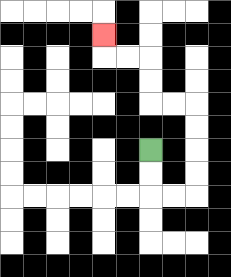{'start': '[6, 6]', 'end': '[4, 1]', 'path_directions': 'D,D,R,R,U,U,U,U,L,L,U,U,L,L,U', 'path_coordinates': '[[6, 6], [6, 7], [6, 8], [7, 8], [8, 8], [8, 7], [8, 6], [8, 5], [8, 4], [7, 4], [6, 4], [6, 3], [6, 2], [5, 2], [4, 2], [4, 1]]'}